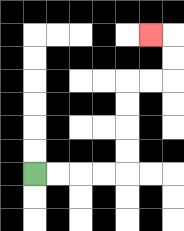{'start': '[1, 7]', 'end': '[6, 1]', 'path_directions': 'R,R,R,R,U,U,U,U,R,R,U,U,L', 'path_coordinates': '[[1, 7], [2, 7], [3, 7], [4, 7], [5, 7], [5, 6], [5, 5], [5, 4], [5, 3], [6, 3], [7, 3], [7, 2], [7, 1], [6, 1]]'}